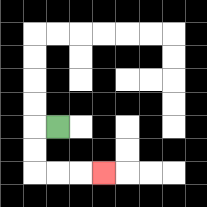{'start': '[2, 5]', 'end': '[4, 7]', 'path_directions': 'L,D,D,R,R,R', 'path_coordinates': '[[2, 5], [1, 5], [1, 6], [1, 7], [2, 7], [3, 7], [4, 7]]'}